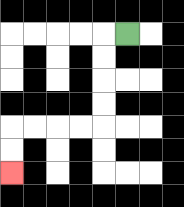{'start': '[5, 1]', 'end': '[0, 7]', 'path_directions': 'L,D,D,D,D,L,L,L,L,D,D', 'path_coordinates': '[[5, 1], [4, 1], [4, 2], [4, 3], [4, 4], [4, 5], [3, 5], [2, 5], [1, 5], [0, 5], [0, 6], [0, 7]]'}